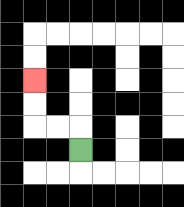{'start': '[3, 6]', 'end': '[1, 3]', 'path_directions': 'U,L,L,U,U', 'path_coordinates': '[[3, 6], [3, 5], [2, 5], [1, 5], [1, 4], [1, 3]]'}